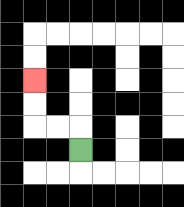{'start': '[3, 6]', 'end': '[1, 3]', 'path_directions': 'U,L,L,U,U', 'path_coordinates': '[[3, 6], [3, 5], [2, 5], [1, 5], [1, 4], [1, 3]]'}